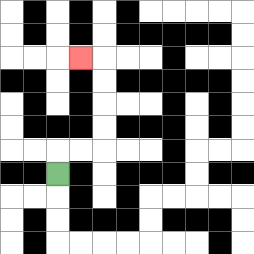{'start': '[2, 7]', 'end': '[3, 2]', 'path_directions': 'U,R,R,U,U,U,U,L', 'path_coordinates': '[[2, 7], [2, 6], [3, 6], [4, 6], [4, 5], [4, 4], [4, 3], [4, 2], [3, 2]]'}